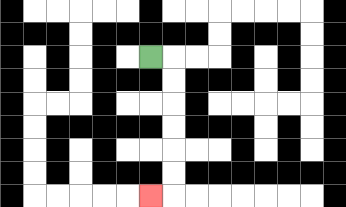{'start': '[6, 2]', 'end': '[6, 8]', 'path_directions': 'R,D,D,D,D,D,D,L', 'path_coordinates': '[[6, 2], [7, 2], [7, 3], [7, 4], [7, 5], [7, 6], [7, 7], [7, 8], [6, 8]]'}